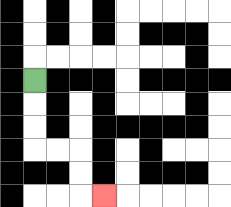{'start': '[1, 3]', 'end': '[4, 8]', 'path_directions': 'D,D,D,R,R,D,D,R', 'path_coordinates': '[[1, 3], [1, 4], [1, 5], [1, 6], [2, 6], [3, 6], [3, 7], [3, 8], [4, 8]]'}